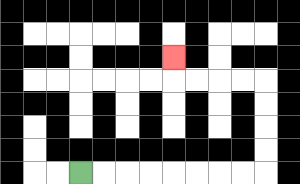{'start': '[3, 7]', 'end': '[7, 2]', 'path_directions': 'R,R,R,R,R,R,R,R,U,U,U,U,L,L,L,L,U', 'path_coordinates': '[[3, 7], [4, 7], [5, 7], [6, 7], [7, 7], [8, 7], [9, 7], [10, 7], [11, 7], [11, 6], [11, 5], [11, 4], [11, 3], [10, 3], [9, 3], [8, 3], [7, 3], [7, 2]]'}